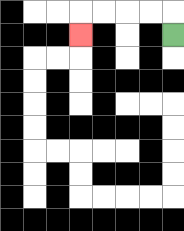{'start': '[7, 1]', 'end': '[3, 1]', 'path_directions': 'U,L,L,L,L,D', 'path_coordinates': '[[7, 1], [7, 0], [6, 0], [5, 0], [4, 0], [3, 0], [3, 1]]'}